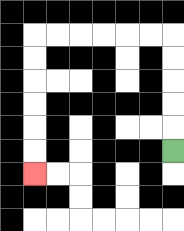{'start': '[7, 6]', 'end': '[1, 7]', 'path_directions': 'U,U,U,U,U,L,L,L,L,L,L,D,D,D,D,D,D', 'path_coordinates': '[[7, 6], [7, 5], [7, 4], [7, 3], [7, 2], [7, 1], [6, 1], [5, 1], [4, 1], [3, 1], [2, 1], [1, 1], [1, 2], [1, 3], [1, 4], [1, 5], [1, 6], [1, 7]]'}